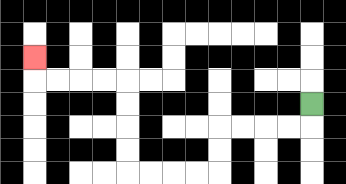{'start': '[13, 4]', 'end': '[1, 2]', 'path_directions': 'D,L,L,L,L,D,D,L,L,L,L,U,U,U,U,L,L,L,L,U', 'path_coordinates': '[[13, 4], [13, 5], [12, 5], [11, 5], [10, 5], [9, 5], [9, 6], [9, 7], [8, 7], [7, 7], [6, 7], [5, 7], [5, 6], [5, 5], [5, 4], [5, 3], [4, 3], [3, 3], [2, 3], [1, 3], [1, 2]]'}